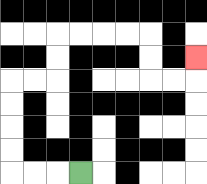{'start': '[3, 7]', 'end': '[8, 2]', 'path_directions': 'L,L,L,U,U,U,U,R,R,U,U,R,R,R,R,D,D,R,R,U', 'path_coordinates': '[[3, 7], [2, 7], [1, 7], [0, 7], [0, 6], [0, 5], [0, 4], [0, 3], [1, 3], [2, 3], [2, 2], [2, 1], [3, 1], [4, 1], [5, 1], [6, 1], [6, 2], [6, 3], [7, 3], [8, 3], [8, 2]]'}